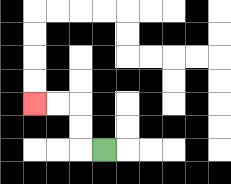{'start': '[4, 6]', 'end': '[1, 4]', 'path_directions': 'L,U,U,L,L', 'path_coordinates': '[[4, 6], [3, 6], [3, 5], [3, 4], [2, 4], [1, 4]]'}